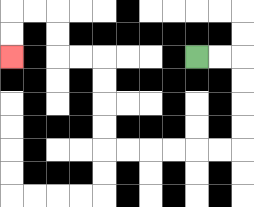{'start': '[8, 2]', 'end': '[0, 2]', 'path_directions': 'R,R,D,D,D,D,L,L,L,L,L,L,U,U,U,U,L,L,U,U,L,L,D,D', 'path_coordinates': '[[8, 2], [9, 2], [10, 2], [10, 3], [10, 4], [10, 5], [10, 6], [9, 6], [8, 6], [7, 6], [6, 6], [5, 6], [4, 6], [4, 5], [4, 4], [4, 3], [4, 2], [3, 2], [2, 2], [2, 1], [2, 0], [1, 0], [0, 0], [0, 1], [0, 2]]'}